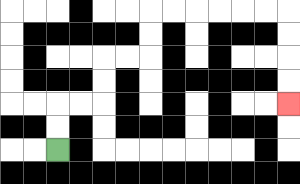{'start': '[2, 6]', 'end': '[12, 4]', 'path_directions': 'U,U,R,R,U,U,R,R,U,U,R,R,R,R,R,R,D,D,D,D', 'path_coordinates': '[[2, 6], [2, 5], [2, 4], [3, 4], [4, 4], [4, 3], [4, 2], [5, 2], [6, 2], [6, 1], [6, 0], [7, 0], [8, 0], [9, 0], [10, 0], [11, 0], [12, 0], [12, 1], [12, 2], [12, 3], [12, 4]]'}